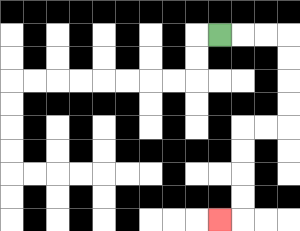{'start': '[9, 1]', 'end': '[9, 9]', 'path_directions': 'R,R,R,D,D,D,D,L,L,D,D,D,D,L', 'path_coordinates': '[[9, 1], [10, 1], [11, 1], [12, 1], [12, 2], [12, 3], [12, 4], [12, 5], [11, 5], [10, 5], [10, 6], [10, 7], [10, 8], [10, 9], [9, 9]]'}